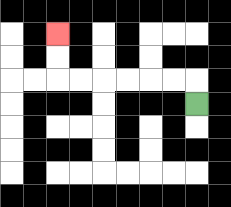{'start': '[8, 4]', 'end': '[2, 1]', 'path_directions': 'U,L,L,L,L,L,L,U,U', 'path_coordinates': '[[8, 4], [8, 3], [7, 3], [6, 3], [5, 3], [4, 3], [3, 3], [2, 3], [2, 2], [2, 1]]'}